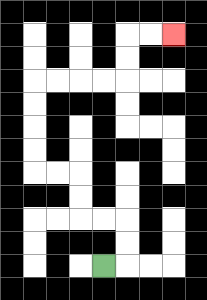{'start': '[4, 11]', 'end': '[7, 1]', 'path_directions': 'R,U,U,L,L,U,U,L,L,U,U,U,U,R,R,R,R,U,U,R,R', 'path_coordinates': '[[4, 11], [5, 11], [5, 10], [5, 9], [4, 9], [3, 9], [3, 8], [3, 7], [2, 7], [1, 7], [1, 6], [1, 5], [1, 4], [1, 3], [2, 3], [3, 3], [4, 3], [5, 3], [5, 2], [5, 1], [6, 1], [7, 1]]'}